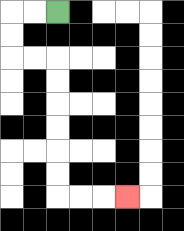{'start': '[2, 0]', 'end': '[5, 8]', 'path_directions': 'L,L,D,D,R,R,D,D,D,D,D,D,R,R,R', 'path_coordinates': '[[2, 0], [1, 0], [0, 0], [0, 1], [0, 2], [1, 2], [2, 2], [2, 3], [2, 4], [2, 5], [2, 6], [2, 7], [2, 8], [3, 8], [4, 8], [5, 8]]'}